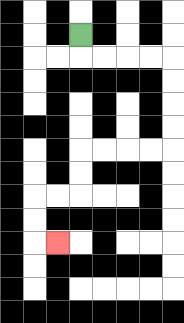{'start': '[3, 1]', 'end': '[2, 10]', 'path_directions': 'D,R,R,R,R,D,D,D,D,L,L,L,L,D,D,L,L,D,D,R', 'path_coordinates': '[[3, 1], [3, 2], [4, 2], [5, 2], [6, 2], [7, 2], [7, 3], [7, 4], [7, 5], [7, 6], [6, 6], [5, 6], [4, 6], [3, 6], [3, 7], [3, 8], [2, 8], [1, 8], [1, 9], [1, 10], [2, 10]]'}